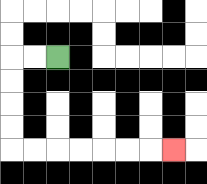{'start': '[2, 2]', 'end': '[7, 6]', 'path_directions': 'L,L,D,D,D,D,R,R,R,R,R,R,R', 'path_coordinates': '[[2, 2], [1, 2], [0, 2], [0, 3], [0, 4], [0, 5], [0, 6], [1, 6], [2, 6], [3, 6], [4, 6], [5, 6], [6, 6], [7, 6]]'}